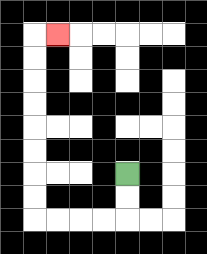{'start': '[5, 7]', 'end': '[2, 1]', 'path_directions': 'D,D,L,L,L,L,U,U,U,U,U,U,U,U,R', 'path_coordinates': '[[5, 7], [5, 8], [5, 9], [4, 9], [3, 9], [2, 9], [1, 9], [1, 8], [1, 7], [1, 6], [1, 5], [1, 4], [1, 3], [1, 2], [1, 1], [2, 1]]'}